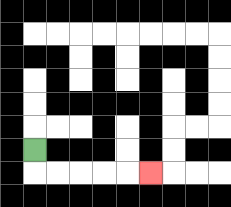{'start': '[1, 6]', 'end': '[6, 7]', 'path_directions': 'D,R,R,R,R,R', 'path_coordinates': '[[1, 6], [1, 7], [2, 7], [3, 7], [4, 7], [5, 7], [6, 7]]'}